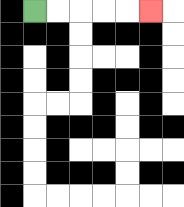{'start': '[1, 0]', 'end': '[6, 0]', 'path_directions': 'R,R,R,R,R', 'path_coordinates': '[[1, 0], [2, 0], [3, 0], [4, 0], [5, 0], [6, 0]]'}